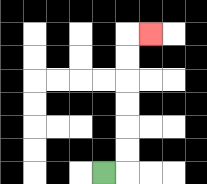{'start': '[4, 7]', 'end': '[6, 1]', 'path_directions': 'R,U,U,U,U,U,U,R', 'path_coordinates': '[[4, 7], [5, 7], [5, 6], [5, 5], [5, 4], [5, 3], [5, 2], [5, 1], [6, 1]]'}